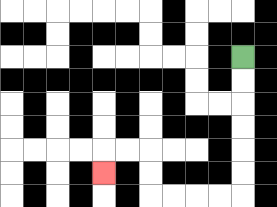{'start': '[10, 2]', 'end': '[4, 7]', 'path_directions': 'D,D,D,D,D,D,L,L,L,L,U,U,L,L,D', 'path_coordinates': '[[10, 2], [10, 3], [10, 4], [10, 5], [10, 6], [10, 7], [10, 8], [9, 8], [8, 8], [7, 8], [6, 8], [6, 7], [6, 6], [5, 6], [4, 6], [4, 7]]'}